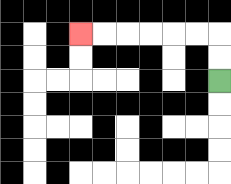{'start': '[9, 3]', 'end': '[3, 1]', 'path_directions': 'U,U,L,L,L,L,L,L', 'path_coordinates': '[[9, 3], [9, 2], [9, 1], [8, 1], [7, 1], [6, 1], [5, 1], [4, 1], [3, 1]]'}